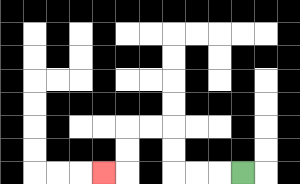{'start': '[10, 7]', 'end': '[4, 7]', 'path_directions': 'L,L,L,U,U,L,L,D,D,L', 'path_coordinates': '[[10, 7], [9, 7], [8, 7], [7, 7], [7, 6], [7, 5], [6, 5], [5, 5], [5, 6], [5, 7], [4, 7]]'}